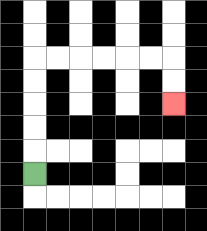{'start': '[1, 7]', 'end': '[7, 4]', 'path_directions': 'U,U,U,U,U,R,R,R,R,R,R,D,D', 'path_coordinates': '[[1, 7], [1, 6], [1, 5], [1, 4], [1, 3], [1, 2], [2, 2], [3, 2], [4, 2], [5, 2], [6, 2], [7, 2], [7, 3], [7, 4]]'}